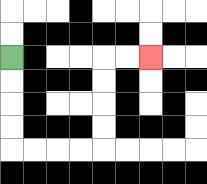{'start': '[0, 2]', 'end': '[6, 2]', 'path_directions': 'D,D,D,D,R,R,R,R,U,U,U,U,R,R', 'path_coordinates': '[[0, 2], [0, 3], [0, 4], [0, 5], [0, 6], [1, 6], [2, 6], [3, 6], [4, 6], [4, 5], [4, 4], [4, 3], [4, 2], [5, 2], [6, 2]]'}